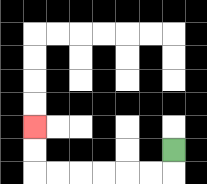{'start': '[7, 6]', 'end': '[1, 5]', 'path_directions': 'D,L,L,L,L,L,L,U,U', 'path_coordinates': '[[7, 6], [7, 7], [6, 7], [5, 7], [4, 7], [3, 7], [2, 7], [1, 7], [1, 6], [1, 5]]'}